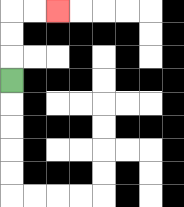{'start': '[0, 3]', 'end': '[2, 0]', 'path_directions': 'U,U,U,R,R', 'path_coordinates': '[[0, 3], [0, 2], [0, 1], [0, 0], [1, 0], [2, 0]]'}